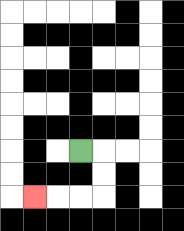{'start': '[3, 6]', 'end': '[1, 8]', 'path_directions': 'R,D,D,L,L,L', 'path_coordinates': '[[3, 6], [4, 6], [4, 7], [4, 8], [3, 8], [2, 8], [1, 8]]'}